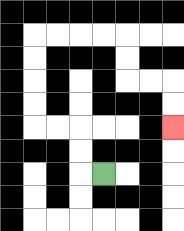{'start': '[4, 7]', 'end': '[7, 5]', 'path_directions': 'L,U,U,L,L,U,U,U,U,R,R,R,R,D,D,R,R,D,D', 'path_coordinates': '[[4, 7], [3, 7], [3, 6], [3, 5], [2, 5], [1, 5], [1, 4], [1, 3], [1, 2], [1, 1], [2, 1], [3, 1], [4, 1], [5, 1], [5, 2], [5, 3], [6, 3], [7, 3], [7, 4], [7, 5]]'}